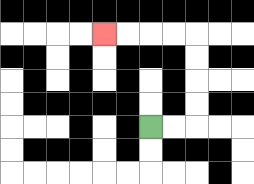{'start': '[6, 5]', 'end': '[4, 1]', 'path_directions': 'R,R,U,U,U,U,L,L,L,L', 'path_coordinates': '[[6, 5], [7, 5], [8, 5], [8, 4], [8, 3], [8, 2], [8, 1], [7, 1], [6, 1], [5, 1], [4, 1]]'}